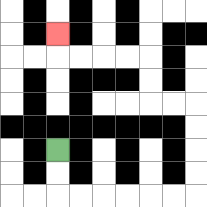{'start': '[2, 6]', 'end': '[2, 1]', 'path_directions': 'D,D,R,R,R,R,R,R,U,U,U,U,L,L,U,U,L,L,L,L,U', 'path_coordinates': '[[2, 6], [2, 7], [2, 8], [3, 8], [4, 8], [5, 8], [6, 8], [7, 8], [8, 8], [8, 7], [8, 6], [8, 5], [8, 4], [7, 4], [6, 4], [6, 3], [6, 2], [5, 2], [4, 2], [3, 2], [2, 2], [2, 1]]'}